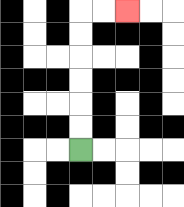{'start': '[3, 6]', 'end': '[5, 0]', 'path_directions': 'U,U,U,U,U,U,R,R', 'path_coordinates': '[[3, 6], [3, 5], [3, 4], [3, 3], [3, 2], [3, 1], [3, 0], [4, 0], [5, 0]]'}